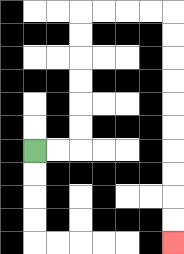{'start': '[1, 6]', 'end': '[7, 10]', 'path_directions': 'R,R,U,U,U,U,U,U,R,R,R,R,D,D,D,D,D,D,D,D,D,D', 'path_coordinates': '[[1, 6], [2, 6], [3, 6], [3, 5], [3, 4], [3, 3], [3, 2], [3, 1], [3, 0], [4, 0], [5, 0], [6, 0], [7, 0], [7, 1], [7, 2], [7, 3], [7, 4], [7, 5], [7, 6], [7, 7], [7, 8], [7, 9], [7, 10]]'}